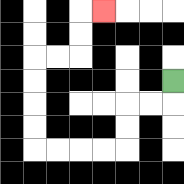{'start': '[7, 3]', 'end': '[4, 0]', 'path_directions': 'D,L,L,D,D,L,L,L,L,U,U,U,U,R,R,U,U,R', 'path_coordinates': '[[7, 3], [7, 4], [6, 4], [5, 4], [5, 5], [5, 6], [4, 6], [3, 6], [2, 6], [1, 6], [1, 5], [1, 4], [1, 3], [1, 2], [2, 2], [3, 2], [3, 1], [3, 0], [4, 0]]'}